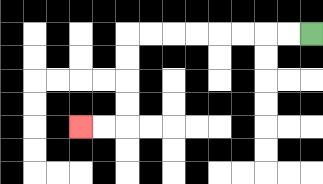{'start': '[13, 1]', 'end': '[3, 5]', 'path_directions': 'L,L,L,L,L,L,L,L,D,D,D,D,L,L', 'path_coordinates': '[[13, 1], [12, 1], [11, 1], [10, 1], [9, 1], [8, 1], [7, 1], [6, 1], [5, 1], [5, 2], [5, 3], [5, 4], [5, 5], [4, 5], [3, 5]]'}